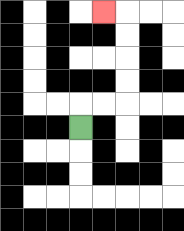{'start': '[3, 5]', 'end': '[4, 0]', 'path_directions': 'U,R,R,U,U,U,U,L', 'path_coordinates': '[[3, 5], [3, 4], [4, 4], [5, 4], [5, 3], [5, 2], [5, 1], [5, 0], [4, 0]]'}